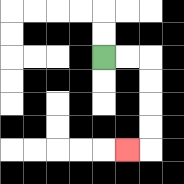{'start': '[4, 2]', 'end': '[5, 6]', 'path_directions': 'R,R,D,D,D,D,L', 'path_coordinates': '[[4, 2], [5, 2], [6, 2], [6, 3], [6, 4], [6, 5], [6, 6], [5, 6]]'}